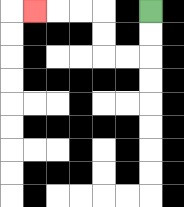{'start': '[6, 0]', 'end': '[1, 0]', 'path_directions': 'D,D,L,L,U,U,L,L,L', 'path_coordinates': '[[6, 0], [6, 1], [6, 2], [5, 2], [4, 2], [4, 1], [4, 0], [3, 0], [2, 0], [1, 0]]'}